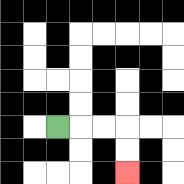{'start': '[2, 5]', 'end': '[5, 7]', 'path_directions': 'R,R,R,D,D', 'path_coordinates': '[[2, 5], [3, 5], [4, 5], [5, 5], [5, 6], [5, 7]]'}